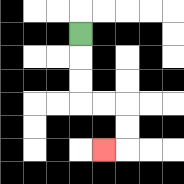{'start': '[3, 1]', 'end': '[4, 6]', 'path_directions': 'D,D,D,R,R,D,D,L', 'path_coordinates': '[[3, 1], [3, 2], [3, 3], [3, 4], [4, 4], [5, 4], [5, 5], [5, 6], [4, 6]]'}